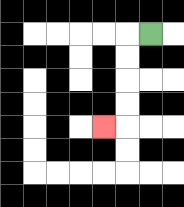{'start': '[6, 1]', 'end': '[4, 5]', 'path_directions': 'L,D,D,D,D,L', 'path_coordinates': '[[6, 1], [5, 1], [5, 2], [5, 3], [5, 4], [5, 5], [4, 5]]'}